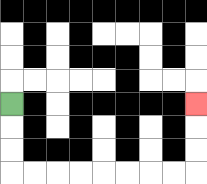{'start': '[0, 4]', 'end': '[8, 4]', 'path_directions': 'D,D,D,R,R,R,R,R,R,R,R,U,U,U', 'path_coordinates': '[[0, 4], [0, 5], [0, 6], [0, 7], [1, 7], [2, 7], [3, 7], [4, 7], [5, 7], [6, 7], [7, 7], [8, 7], [8, 6], [8, 5], [8, 4]]'}